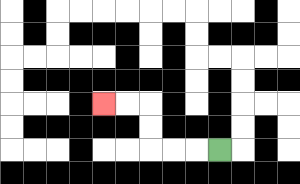{'start': '[9, 6]', 'end': '[4, 4]', 'path_directions': 'L,L,L,U,U,L,L', 'path_coordinates': '[[9, 6], [8, 6], [7, 6], [6, 6], [6, 5], [6, 4], [5, 4], [4, 4]]'}